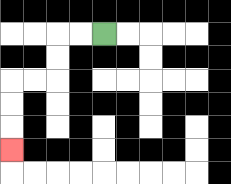{'start': '[4, 1]', 'end': '[0, 6]', 'path_directions': 'L,L,D,D,L,L,D,D,D', 'path_coordinates': '[[4, 1], [3, 1], [2, 1], [2, 2], [2, 3], [1, 3], [0, 3], [0, 4], [0, 5], [0, 6]]'}